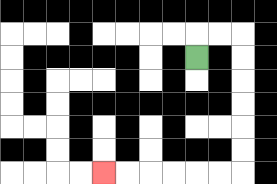{'start': '[8, 2]', 'end': '[4, 7]', 'path_directions': 'U,R,R,D,D,D,D,D,D,L,L,L,L,L,L', 'path_coordinates': '[[8, 2], [8, 1], [9, 1], [10, 1], [10, 2], [10, 3], [10, 4], [10, 5], [10, 6], [10, 7], [9, 7], [8, 7], [7, 7], [6, 7], [5, 7], [4, 7]]'}